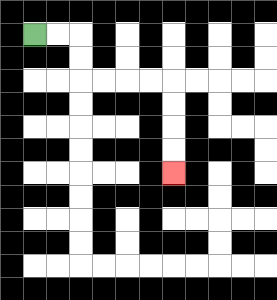{'start': '[1, 1]', 'end': '[7, 7]', 'path_directions': 'R,R,D,D,R,R,R,R,D,D,D,D', 'path_coordinates': '[[1, 1], [2, 1], [3, 1], [3, 2], [3, 3], [4, 3], [5, 3], [6, 3], [7, 3], [7, 4], [7, 5], [7, 6], [7, 7]]'}